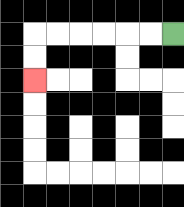{'start': '[7, 1]', 'end': '[1, 3]', 'path_directions': 'L,L,L,L,L,L,D,D', 'path_coordinates': '[[7, 1], [6, 1], [5, 1], [4, 1], [3, 1], [2, 1], [1, 1], [1, 2], [1, 3]]'}